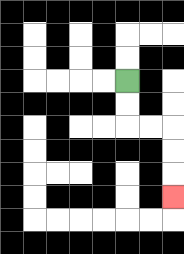{'start': '[5, 3]', 'end': '[7, 8]', 'path_directions': 'D,D,R,R,D,D,D', 'path_coordinates': '[[5, 3], [5, 4], [5, 5], [6, 5], [7, 5], [7, 6], [7, 7], [7, 8]]'}